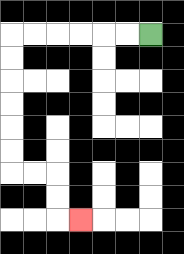{'start': '[6, 1]', 'end': '[3, 9]', 'path_directions': 'L,L,L,L,L,L,D,D,D,D,D,D,R,R,D,D,R', 'path_coordinates': '[[6, 1], [5, 1], [4, 1], [3, 1], [2, 1], [1, 1], [0, 1], [0, 2], [0, 3], [0, 4], [0, 5], [0, 6], [0, 7], [1, 7], [2, 7], [2, 8], [2, 9], [3, 9]]'}